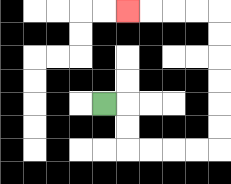{'start': '[4, 4]', 'end': '[5, 0]', 'path_directions': 'R,D,D,R,R,R,R,U,U,U,U,U,U,L,L,L,L', 'path_coordinates': '[[4, 4], [5, 4], [5, 5], [5, 6], [6, 6], [7, 6], [8, 6], [9, 6], [9, 5], [9, 4], [9, 3], [9, 2], [9, 1], [9, 0], [8, 0], [7, 0], [6, 0], [5, 0]]'}